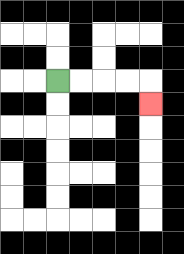{'start': '[2, 3]', 'end': '[6, 4]', 'path_directions': 'R,R,R,R,D', 'path_coordinates': '[[2, 3], [3, 3], [4, 3], [5, 3], [6, 3], [6, 4]]'}